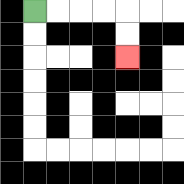{'start': '[1, 0]', 'end': '[5, 2]', 'path_directions': 'R,R,R,R,D,D', 'path_coordinates': '[[1, 0], [2, 0], [3, 0], [4, 0], [5, 0], [5, 1], [5, 2]]'}